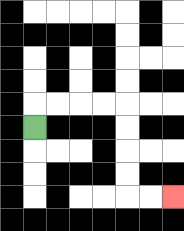{'start': '[1, 5]', 'end': '[7, 8]', 'path_directions': 'U,R,R,R,R,D,D,D,D,R,R', 'path_coordinates': '[[1, 5], [1, 4], [2, 4], [3, 4], [4, 4], [5, 4], [5, 5], [5, 6], [5, 7], [5, 8], [6, 8], [7, 8]]'}